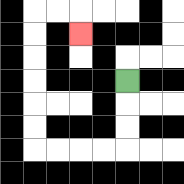{'start': '[5, 3]', 'end': '[3, 1]', 'path_directions': 'D,D,D,L,L,L,L,U,U,U,U,U,U,R,R,D', 'path_coordinates': '[[5, 3], [5, 4], [5, 5], [5, 6], [4, 6], [3, 6], [2, 6], [1, 6], [1, 5], [1, 4], [1, 3], [1, 2], [1, 1], [1, 0], [2, 0], [3, 0], [3, 1]]'}